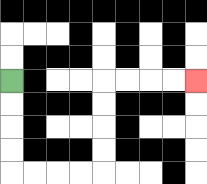{'start': '[0, 3]', 'end': '[8, 3]', 'path_directions': 'D,D,D,D,R,R,R,R,U,U,U,U,R,R,R,R', 'path_coordinates': '[[0, 3], [0, 4], [0, 5], [0, 6], [0, 7], [1, 7], [2, 7], [3, 7], [4, 7], [4, 6], [4, 5], [4, 4], [4, 3], [5, 3], [6, 3], [7, 3], [8, 3]]'}